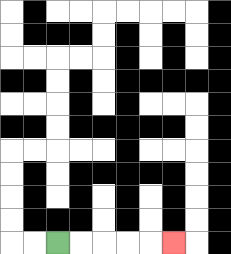{'start': '[2, 10]', 'end': '[7, 10]', 'path_directions': 'R,R,R,R,R', 'path_coordinates': '[[2, 10], [3, 10], [4, 10], [5, 10], [6, 10], [7, 10]]'}